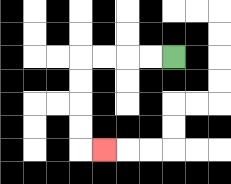{'start': '[7, 2]', 'end': '[4, 6]', 'path_directions': 'L,L,L,L,D,D,D,D,R', 'path_coordinates': '[[7, 2], [6, 2], [5, 2], [4, 2], [3, 2], [3, 3], [3, 4], [3, 5], [3, 6], [4, 6]]'}